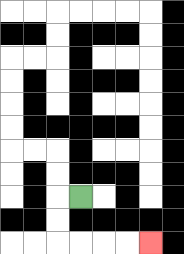{'start': '[3, 8]', 'end': '[6, 10]', 'path_directions': 'L,D,D,R,R,R,R', 'path_coordinates': '[[3, 8], [2, 8], [2, 9], [2, 10], [3, 10], [4, 10], [5, 10], [6, 10]]'}